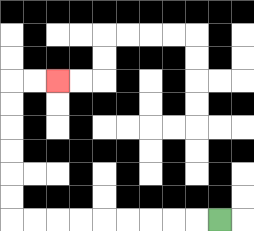{'start': '[9, 9]', 'end': '[2, 3]', 'path_directions': 'L,L,L,L,L,L,L,L,L,U,U,U,U,U,U,R,R', 'path_coordinates': '[[9, 9], [8, 9], [7, 9], [6, 9], [5, 9], [4, 9], [3, 9], [2, 9], [1, 9], [0, 9], [0, 8], [0, 7], [0, 6], [0, 5], [0, 4], [0, 3], [1, 3], [2, 3]]'}